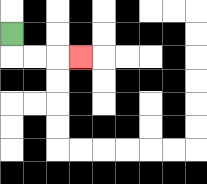{'start': '[0, 1]', 'end': '[3, 2]', 'path_directions': 'D,R,R,R', 'path_coordinates': '[[0, 1], [0, 2], [1, 2], [2, 2], [3, 2]]'}